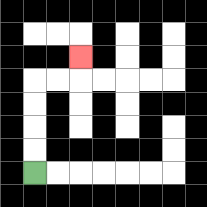{'start': '[1, 7]', 'end': '[3, 2]', 'path_directions': 'U,U,U,U,R,R,U', 'path_coordinates': '[[1, 7], [1, 6], [1, 5], [1, 4], [1, 3], [2, 3], [3, 3], [3, 2]]'}